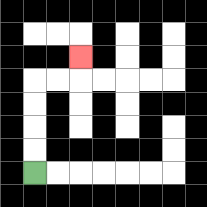{'start': '[1, 7]', 'end': '[3, 2]', 'path_directions': 'U,U,U,U,R,R,U', 'path_coordinates': '[[1, 7], [1, 6], [1, 5], [1, 4], [1, 3], [2, 3], [3, 3], [3, 2]]'}